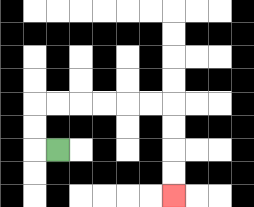{'start': '[2, 6]', 'end': '[7, 8]', 'path_directions': 'L,U,U,R,R,R,R,R,R,D,D,D,D', 'path_coordinates': '[[2, 6], [1, 6], [1, 5], [1, 4], [2, 4], [3, 4], [4, 4], [5, 4], [6, 4], [7, 4], [7, 5], [7, 6], [7, 7], [7, 8]]'}